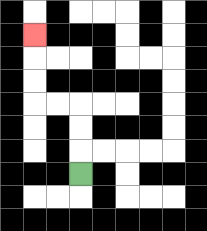{'start': '[3, 7]', 'end': '[1, 1]', 'path_directions': 'U,U,U,L,L,U,U,U', 'path_coordinates': '[[3, 7], [3, 6], [3, 5], [3, 4], [2, 4], [1, 4], [1, 3], [1, 2], [1, 1]]'}